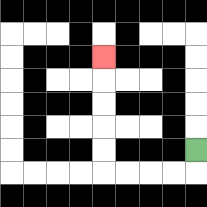{'start': '[8, 6]', 'end': '[4, 2]', 'path_directions': 'D,L,L,L,L,U,U,U,U,U', 'path_coordinates': '[[8, 6], [8, 7], [7, 7], [6, 7], [5, 7], [4, 7], [4, 6], [4, 5], [4, 4], [4, 3], [4, 2]]'}